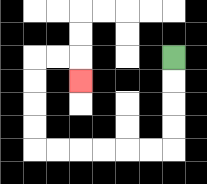{'start': '[7, 2]', 'end': '[3, 3]', 'path_directions': 'D,D,D,D,L,L,L,L,L,L,U,U,U,U,R,R,D', 'path_coordinates': '[[7, 2], [7, 3], [7, 4], [7, 5], [7, 6], [6, 6], [5, 6], [4, 6], [3, 6], [2, 6], [1, 6], [1, 5], [1, 4], [1, 3], [1, 2], [2, 2], [3, 2], [3, 3]]'}